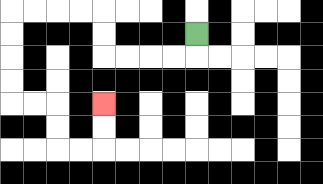{'start': '[8, 1]', 'end': '[4, 4]', 'path_directions': 'D,L,L,L,L,U,U,L,L,L,L,D,D,D,D,R,R,D,D,R,R,U,U', 'path_coordinates': '[[8, 1], [8, 2], [7, 2], [6, 2], [5, 2], [4, 2], [4, 1], [4, 0], [3, 0], [2, 0], [1, 0], [0, 0], [0, 1], [0, 2], [0, 3], [0, 4], [1, 4], [2, 4], [2, 5], [2, 6], [3, 6], [4, 6], [4, 5], [4, 4]]'}